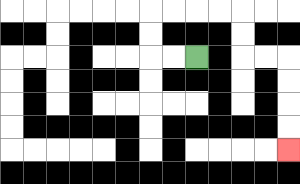{'start': '[8, 2]', 'end': '[12, 6]', 'path_directions': 'L,L,U,U,R,R,R,R,D,D,R,R,D,D,D,D', 'path_coordinates': '[[8, 2], [7, 2], [6, 2], [6, 1], [6, 0], [7, 0], [8, 0], [9, 0], [10, 0], [10, 1], [10, 2], [11, 2], [12, 2], [12, 3], [12, 4], [12, 5], [12, 6]]'}